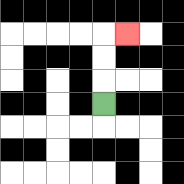{'start': '[4, 4]', 'end': '[5, 1]', 'path_directions': 'U,U,U,R', 'path_coordinates': '[[4, 4], [4, 3], [4, 2], [4, 1], [5, 1]]'}